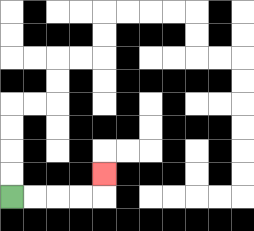{'start': '[0, 8]', 'end': '[4, 7]', 'path_directions': 'R,R,R,R,U', 'path_coordinates': '[[0, 8], [1, 8], [2, 8], [3, 8], [4, 8], [4, 7]]'}